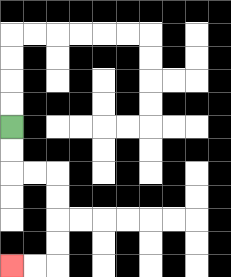{'start': '[0, 5]', 'end': '[0, 11]', 'path_directions': 'D,D,R,R,D,D,D,D,L,L', 'path_coordinates': '[[0, 5], [0, 6], [0, 7], [1, 7], [2, 7], [2, 8], [2, 9], [2, 10], [2, 11], [1, 11], [0, 11]]'}